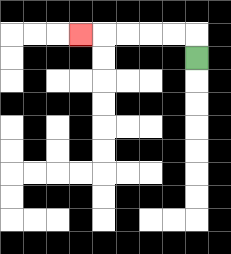{'start': '[8, 2]', 'end': '[3, 1]', 'path_directions': 'U,L,L,L,L,L', 'path_coordinates': '[[8, 2], [8, 1], [7, 1], [6, 1], [5, 1], [4, 1], [3, 1]]'}